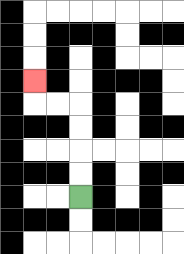{'start': '[3, 8]', 'end': '[1, 3]', 'path_directions': 'U,U,U,U,L,L,U', 'path_coordinates': '[[3, 8], [3, 7], [3, 6], [3, 5], [3, 4], [2, 4], [1, 4], [1, 3]]'}